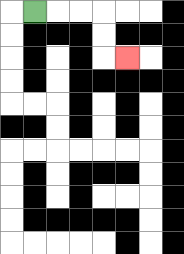{'start': '[1, 0]', 'end': '[5, 2]', 'path_directions': 'R,R,R,D,D,R', 'path_coordinates': '[[1, 0], [2, 0], [3, 0], [4, 0], [4, 1], [4, 2], [5, 2]]'}